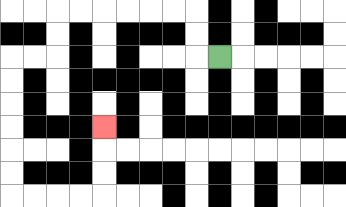{'start': '[9, 2]', 'end': '[4, 5]', 'path_directions': 'L,U,U,L,L,L,L,L,L,D,D,L,L,D,D,D,D,D,D,R,R,R,R,U,U,U', 'path_coordinates': '[[9, 2], [8, 2], [8, 1], [8, 0], [7, 0], [6, 0], [5, 0], [4, 0], [3, 0], [2, 0], [2, 1], [2, 2], [1, 2], [0, 2], [0, 3], [0, 4], [0, 5], [0, 6], [0, 7], [0, 8], [1, 8], [2, 8], [3, 8], [4, 8], [4, 7], [4, 6], [4, 5]]'}